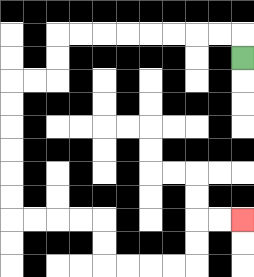{'start': '[10, 2]', 'end': '[10, 9]', 'path_directions': 'U,L,L,L,L,L,L,L,L,D,D,L,L,D,D,D,D,D,D,R,R,R,R,D,D,R,R,R,R,U,U,R,R', 'path_coordinates': '[[10, 2], [10, 1], [9, 1], [8, 1], [7, 1], [6, 1], [5, 1], [4, 1], [3, 1], [2, 1], [2, 2], [2, 3], [1, 3], [0, 3], [0, 4], [0, 5], [0, 6], [0, 7], [0, 8], [0, 9], [1, 9], [2, 9], [3, 9], [4, 9], [4, 10], [4, 11], [5, 11], [6, 11], [7, 11], [8, 11], [8, 10], [8, 9], [9, 9], [10, 9]]'}